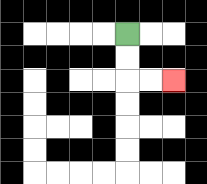{'start': '[5, 1]', 'end': '[7, 3]', 'path_directions': 'D,D,R,R', 'path_coordinates': '[[5, 1], [5, 2], [5, 3], [6, 3], [7, 3]]'}